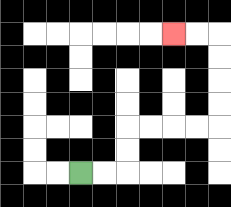{'start': '[3, 7]', 'end': '[7, 1]', 'path_directions': 'R,R,U,U,R,R,R,R,U,U,U,U,L,L', 'path_coordinates': '[[3, 7], [4, 7], [5, 7], [5, 6], [5, 5], [6, 5], [7, 5], [8, 5], [9, 5], [9, 4], [9, 3], [9, 2], [9, 1], [8, 1], [7, 1]]'}